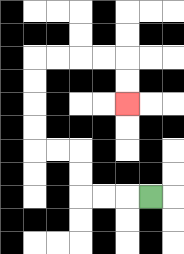{'start': '[6, 8]', 'end': '[5, 4]', 'path_directions': 'L,L,L,U,U,L,L,U,U,U,U,R,R,R,R,D,D', 'path_coordinates': '[[6, 8], [5, 8], [4, 8], [3, 8], [3, 7], [3, 6], [2, 6], [1, 6], [1, 5], [1, 4], [1, 3], [1, 2], [2, 2], [3, 2], [4, 2], [5, 2], [5, 3], [5, 4]]'}